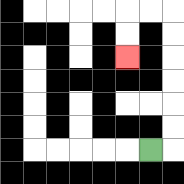{'start': '[6, 6]', 'end': '[5, 2]', 'path_directions': 'R,U,U,U,U,U,U,L,L,D,D', 'path_coordinates': '[[6, 6], [7, 6], [7, 5], [7, 4], [7, 3], [7, 2], [7, 1], [7, 0], [6, 0], [5, 0], [5, 1], [5, 2]]'}